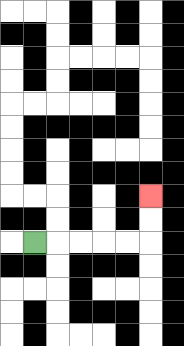{'start': '[1, 10]', 'end': '[6, 8]', 'path_directions': 'R,R,R,R,R,U,U', 'path_coordinates': '[[1, 10], [2, 10], [3, 10], [4, 10], [5, 10], [6, 10], [6, 9], [6, 8]]'}